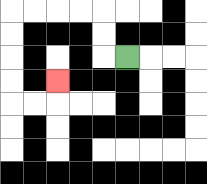{'start': '[5, 2]', 'end': '[2, 3]', 'path_directions': 'L,U,U,L,L,L,L,D,D,D,D,R,R,U', 'path_coordinates': '[[5, 2], [4, 2], [4, 1], [4, 0], [3, 0], [2, 0], [1, 0], [0, 0], [0, 1], [0, 2], [0, 3], [0, 4], [1, 4], [2, 4], [2, 3]]'}